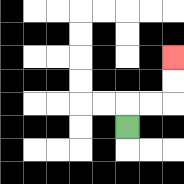{'start': '[5, 5]', 'end': '[7, 2]', 'path_directions': 'U,R,R,U,U', 'path_coordinates': '[[5, 5], [5, 4], [6, 4], [7, 4], [7, 3], [7, 2]]'}